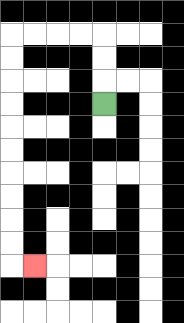{'start': '[4, 4]', 'end': '[1, 11]', 'path_directions': 'U,U,U,L,L,L,L,D,D,D,D,D,D,D,D,D,D,R', 'path_coordinates': '[[4, 4], [4, 3], [4, 2], [4, 1], [3, 1], [2, 1], [1, 1], [0, 1], [0, 2], [0, 3], [0, 4], [0, 5], [0, 6], [0, 7], [0, 8], [0, 9], [0, 10], [0, 11], [1, 11]]'}